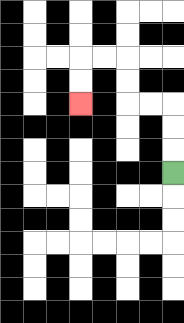{'start': '[7, 7]', 'end': '[3, 4]', 'path_directions': 'U,U,U,L,L,U,U,L,L,D,D', 'path_coordinates': '[[7, 7], [7, 6], [7, 5], [7, 4], [6, 4], [5, 4], [5, 3], [5, 2], [4, 2], [3, 2], [3, 3], [3, 4]]'}